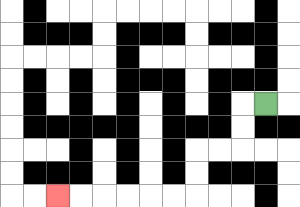{'start': '[11, 4]', 'end': '[2, 8]', 'path_directions': 'L,D,D,L,L,D,D,L,L,L,L,L,L', 'path_coordinates': '[[11, 4], [10, 4], [10, 5], [10, 6], [9, 6], [8, 6], [8, 7], [8, 8], [7, 8], [6, 8], [5, 8], [4, 8], [3, 8], [2, 8]]'}